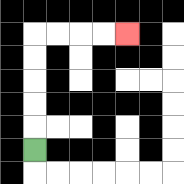{'start': '[1, 6]', 'end': '[5, 1]', 'path_directions': 'U,U,U,U,U,R,R,R,R', 'path_coordinates': '[[1, 6], [1, 5], [1, 4], [1, 3], [1, 2], [1, 1], [2, 1], [3, 1], [4, 1], [5, 1]]'}